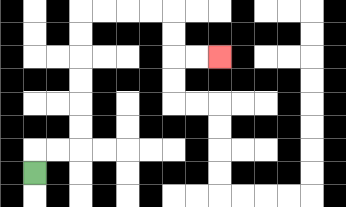{'start': '[1, 7]', 'end': '[9, 2]', 'path_directions': 'U,R,R,U,U,U,U,U,U,R,R,R,R,D,D,R,R', 'path_coordinates': '[[1, 7], [1, 6], [2, 6], [3, 6], [3, 5], [3, 4], [3, 3], [3, 2], [3, 1], [3, 0], [4, 0], [5, 0], [6, 0], [7, 0], [7, 1], [7, 2], [8, 2], [9, 2]]'}